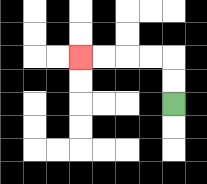{'start': '[7, 4]', 'end': '[3, 2]', 'path_directions': 'U,U,L,L,L,L', 'path_coordinates': '[[7, 4], [7, 3], [7, 2], [6, 2], [5, 2], [4, 2], [3, 2]]'}